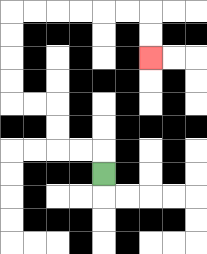{'start': '[4, 7]', 'end': '[6, 2]', 'path_directions': 'U,L,L,U,U,L,L,U,U,U,U,R,R,R,R,R,R,D,D', 'path_coordinates': '[[4, 7], [4, 6], [3, 6], [2, 6], [2, 5], [2, 4], [1, 4], [0, 4], [0, 3], [0, 2], [0, 1], [0, 0], [1, 0], [2, 0], [3, 0], [4, 0], [5, 0], [6, 0], [6, 1], [6, 2]]'}